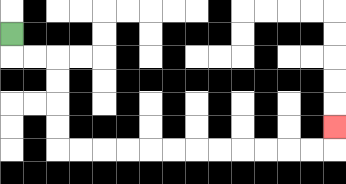{'start': '[0, 1]', 'end': '[14, 5]', 'path_directions': 'D,R,R,D,D,D,D,R,R,R,R,R,R,R,R,R,R,R,R,U', 'path_coordinates': '[[0, 1], [0, 2], [1, 2], [2, 2], [2, 3], [2, 4], [2, 5], [2, 6], [3, 6], [4, 6], [5, 6], [6, 6], [7, 6], [8, 6], [9, 6], [10, 6], [11, 6], [12, 6], [13, 6], [14, 6], [14, 5]]'}